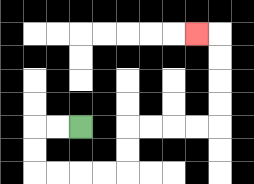{'start': '[3, 5]', 'end': '[8, 1]', 'path_directions': 'L,L,D,D,R,R,R,R,U,U,R,R,R,R,U,U,U,U,L', 'path_coordinates': '[[3, 5], [2, 5], [1, 5], [1, 6], [1, 7], [2, 7], [3, 7], [4, 7], [5, 7], [5, 6], [5, 5], [6, 5], [7, 5], [8, 5], [9, 5], [9, 4], [9, 3], [9, 2], [9, 1], [8, 1]]'}